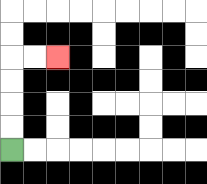{'start': '[0, 6]', 'end': '[2, 2]', 'path_directions': 'U,U,U,U,R,R', 'path_coordinates': '[[0, 6], [0, 5], [0, 4], [0, 3], [0, 2], [1, 2], [2, 2]]'}